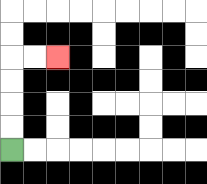{'start': '[0, 6]', 'end': '[2, 2]', 'path_directions': 'U,U,U,U,R,R', 'path_coordinates': '[[0, 6], [0, 5], [0, 4], [0, 3], [0, 2], [1, 2], [2, 2]]'}